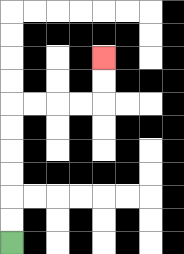{'start': '[0, 10]', 'end': '[4, 2]', 'path_directions': 'U,U,U,U,U,U,R,R,R,R,U,U', 'path_coordinates': '[[0, 10], [0, 9], [0, 8], [0, 7], [0, 6], [0, 5], [0, 4], [1, 4], [2, 4], [3, 4], [4, 4], [4, 3], [4, 2]]'}